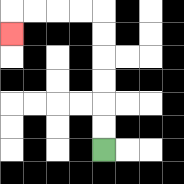{'start': '[4, 6]', 'end': '[0, 1]', 'path_directions': 'U,U,U,U,U,U,L,L,L,L,D', 'path_coordinates': '[[4, 6], [4, 5], [4, 4], [4, 3], [4, 2], [4, 1], [4, 0], [3, 0], [2, 0], [1, 0], [0, 0], [0, 1]]'}